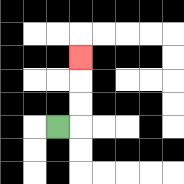{'start': '[2, 5]', 'end': '[3, 2]', 'path_directions': 'R,U,U,U', 'path_coordinates': '[[2, 5], [3, 5], [3, 4], [3, 3], [3, 2]]'}